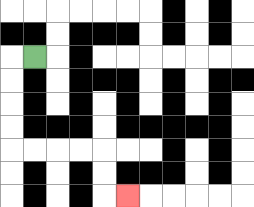{'start': '[1, 2]', 'end': '[5, 8]', 'path_directions': 'L,D,D,D,D,R,R,R,R,D,D,R', 'path_coordinates': '[[1, 2], [0, 2], [0, 3], [0, 4], [0, 5], [0, 6], [1, 6], [2, 6], [3, 6], [4, 6], [4, 7], [4, 8], [5, 8]]'}